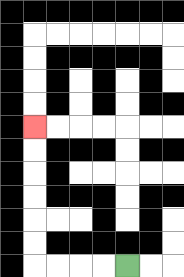{'start': '[5, 11]', 'end': '[1, 5]', 'path_directions': 'L,L,L,L,U,U,U,U,U,U', 'path_coordinates': '[[5, 11], [4, 11], [3, 11], [2, 11], [1, 11], [1, 10], [1, 9], [1, 8], [1, 7], [1, 6], [1, 5]]'}